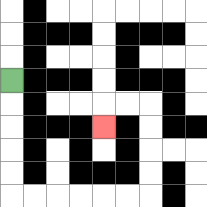{'start': '[0, 3]', 'end': '[4, 5]', 'path_directions': 'D,D,D,D,D,R,R,R,R,R,R,U,U,U,U,L,L,D', 'path_coordinates': '[[0, 3], [0, 4], [0, 5], [0, 6], [0, 7], [0, 8], [1, 8], [2, 8], [3, 8], [4, 8], [5, 8], [6, 8], [6, 7], [6, 6], [6, 5], [6, 4], [5, 4], [4, 4], [4, 5]]'}